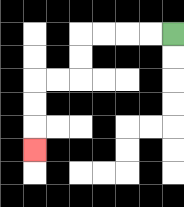{'start': '[7, 1]', 'end': '[1, 6]', 'path_directions': 'L,L,L,L,D,D,L,L,D,D,D', 'path_coordinates': '[[7, 1], [6, 1], [5, 1], [4, 1], [3, 1], [3, 2], [3, 3], [2, 3], [1, 3], [1, 4], [1, 5], [1, 6]]'}